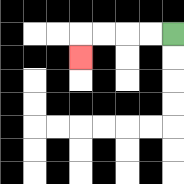{'start': '[7, 1]', 'end': '[3, 2]', 'path_directions': 'L,L,L,L,D', 'path_coordinates': '[[7, 1], [6, 1], [5, 1], [4, 1], [3, 1], [3, 2]]'}